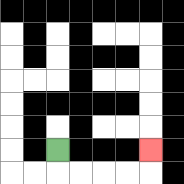{'start': '[2, 6]', 'end': '[6, 6]', 'path_directions': 'D,R,R,R,R,U', 'path_coordinates': '[[2, 6], [2, 7], [3, 7], [4, 7], [5, 7], [6, 7], [6, 6]]'}